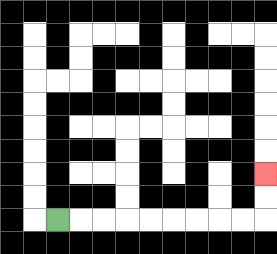{'start': '[2, 9]', 'end': '[11, 7]', 'path_directions': 'R,R,R,R,R,R,R,R,R,U,U', 'path_coordinates': '[[2, 9], [3, 9], [4, 9], [5, 9], [6, 9], [7, 9], [8, 9], [9, 9], [10, 9], [11, 9], [11, 8], [11, 7]]'}